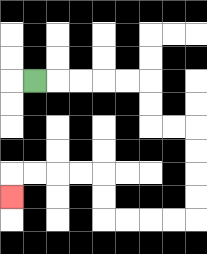{'start': '[1, 3]', 'end': '[0, 8]', 'path_directions': 'R,R,R,R,R,D,D,R,R,D,D,D,D,L,L,L,L,U,U,L,L,L,L,D', 'path_coordinates': '[[1, 3], [2, 3], [3, 3], [4, 3], [5, 3], [6, 3], [6, 4], [6, 5], [7, 5], [8, 5], [8, 6], [8, 7], [8, 8], [8, 9], [7, 9], [6, 9], [5, 9], [4, 9], [4, 8], [4, 7], [3, 7], [2, 7], [1, 7], [0, 7], [0, 8]]'}